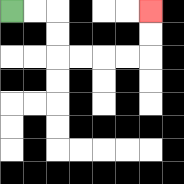{'start': '[0, 0]', 'end': '[6, 0]', 'path_directions': 'R,R,D,D,R,R,R,R,U,U', 'path_coordinates': '[[0, 0], [1, 0], [2, 0], [2, 1], [2, 2], [3, 2], [4, 2], [5, 2], [6, 2], [6, 1], [6, 0]]'}